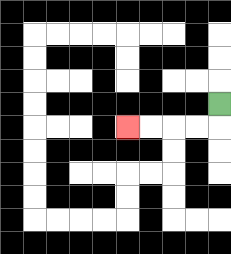{'start': '[9, 4]', 'end': '[5, 5]', 'path_directions': 'D,L,L,L,L', 'path_coordinates': '[[9, 4], [9, 5], [8, 5], [7, 5], [6, 5], [5, 5]]'}